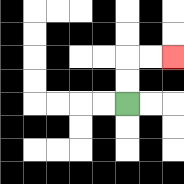{'start': '[5, 4]', 'end': '[7, 2]', 'path_directions': 'U,U,R,R', 'path_coordinates': '[[5, 4], [5, 3], [5, 2], [6, 2], [7, 2]]'}